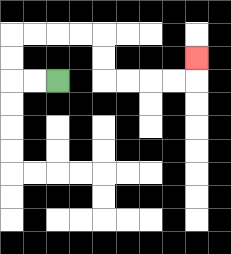{'start': '[2, 3]', 'end': '[8, 2]', 'path_directions': 'L,L,U,U,R,R,R,R,D,D,R,R,R,R,U', 'path_coordinates': '[[2, 3], [1, 3], [0, 3], [0, 2], [0, 1], [1, 1], [2, 1], [3, 1], [4, 1], [4, 2], [4, 3], [5, 3], [6, 3], [7, 3], [8, 3], [8, 2]]'}